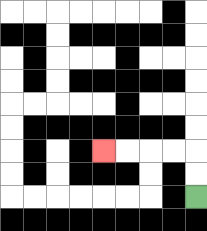{'start': '[8, 8]', 'end': '[4, 6]', 'path_directions': 'U,U,L,L,L,L', 'path_coordinates': '[[8, 8], [8, 7], [8, 6], [7, 6], [6, 6], [5, 6], [4, 6]]'}